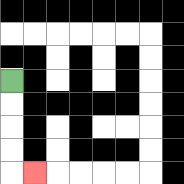{'start': '[0, 3]', 'end': '[1, 7]', 'path_directions': 'D,D,D,D,R', 'path_coordinates': '[[0, 3], [0, 4], [0, 5], [0, 6], [0, 7], [1, 7]]'}